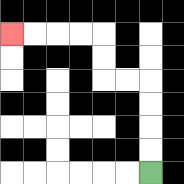{'start': '[6, 7]', 'end': '[0, 1]', 'path_directions': 'U,U,U,U,L,L,U,U,L,L,L,L', 'path_coordinates': '[[6, 7], [6, 6], [6, 5], [6, 4], [6, 3], [5, 3], [4, 3], [4, 2], [4, 1], [3, 1], [2, 1], [1, 1], [0, 1]]'}